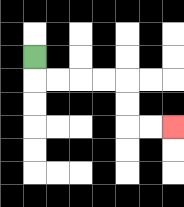{'start': '[1, 2]', 'end': '[7, 5]', 'path_directions': 'D,R,R,R,R,D,D,R,R', 'path_coordinates': '[[1, 2], [1, 3], [2, 3], [3, 3], [4, 3], [5, 3], [5, 4], [5, 5], [6, 5], [7, 5]]'}